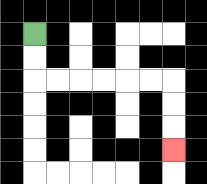{'start': '[1, 1]', 'end': '[7, 6]', 'path_directions': 'D,D,R,R,R,R,R,R,D,D,D', 'path_coordinates': '[[1, 1], [1, 2], [1, 3], [2, 3], [3, 3], [4, 3], [5, 3], [6, 3], [7, 3], [7, 4], [7, 5], [7, 6]]'}